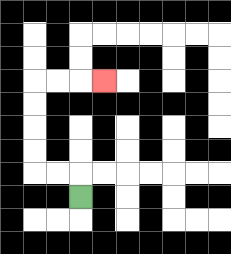{'start': '[3, 8]', 'end': '[4, 3]', 'path_directions': 'U,L,L,U,U,U,U,R,R,R', 'path_coordinates': '[[3, 8], [3, 7], [2, 7], [1, 7], [1, 6], [1, 5], [1, 4], [1, 3], [2, 3], [3, 3], [4, 3]]'}